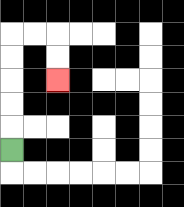{'start': '[0, 6]', 'end': '[2, 3]', 'path_directions': 'U,U,U,U,U,R,R,D,D', 'path_coordinates': '[[0, 6], [0, 5], [0, 4], [0, 3], [0, 2], [0, 1], [1, 1], [2, 1], [2, 2], [2, 3]]'}